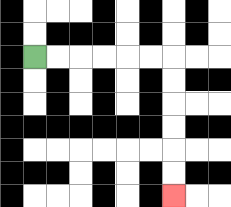{'start': '[1, 2]', 'end': '[7, 8]', 'path_directions': 'R,R,R,R,R,R,D,D,D,D,D,D', 'path_coordinates': '[[1, 2], [2, 2], [3, 2], [4, 2], [5, 2], [6, 2], [7, 2], [7, 3], [7, 4], [7, 5], [7, 6], [7, 7], [7, 8]]'}